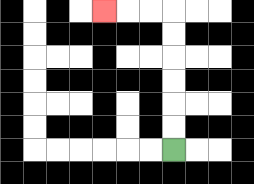{'start': '[7, 6]', 'end': '[4, 0]', 'path_directions': 'U,U,U,U,U,U,L,L,L', 'path_coordinates': '[[7, 6], [7, 5], [7, 4], [7, 3], [7, 2], [7, 1], [7, 0], [6, 0], [5, 0], [4, 0]]'}